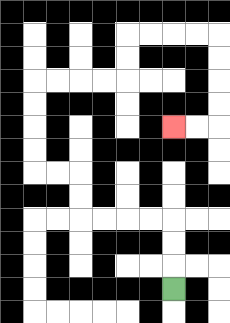{'start': '[7, 12]', 'end': '[7, 5]', 'path_directions': 'U,U,U,L,L,L,L,U,U,L,L,U,U,U,U,R,R,R,R,U,U,R,R,R,R,D,D,D,D,L,L', 'path_coordinates': '[[7, 12], [7, 11], [7, 10], [7, 9], [6, 9], [5, 9], [4, 9], [3, 9], [3, 8], [3, 7], [2, 7], [1, 7], [1, 6], [1, 5], [1, 4], [1, 3], [2, 3], [3, 3], [4, 3], [5, 3], [5, 2], [5, 1], [6, 1], [7, 1], [8, 1], [9, 1], [9, 2], [9, 3], [9, 4], [9, 5], [8, 5], [7, 5]]'}